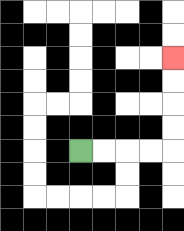{'start': '[3, 6]', 'end': '[7, 2]', 'path_directions': 'R,R,R,R,U,U,U,U', 'path_coordinates': '[[3, 6], [4, 6], [5, 6], [6, 6], [7, 6], [7, 5], [7, 4], [7, 3], [7, 2]]'}